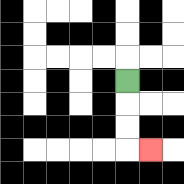{'start': '[5, 3]', 'end': '[6, 6]', 'path_directions': 'D,D,D,R', 'path_coordinates': '[[5, 3], [5, 4], [5, 5], [5, 6], [6, 6]]'}